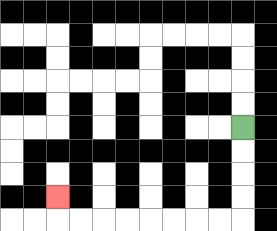{'start': '[10, 5]', 'end': '[2, 8]', 'path_directions': 'D,D,D,D,L,L,L,L,L,L,L,L,U', 'path_coordinates': '[[10, 5], [10, 6], [10, 7], [10, 8], [10, 9], [9, 9], [8, 9], [7, 9], [6, 9], [5, 9], [4, 9], [3, 9], [2, 9], [2, 8]]'}